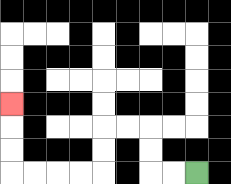{'start': '[8, 7]', 'end': '[0, 4]', 'path_directions': 'L,L,U,U,L,L,D,D,L,L,L,L,U,U,U', 'path_coordinates': '[[8, 7], [7, 7], [6, 7], [6, 6], [6, 5], [5, 5], [4, 5], [4, 6], [4, 7], [3, 7], [2, 7], [1, 7], [0, 7], [0, 6], [0, 5], [0, 4]]'}